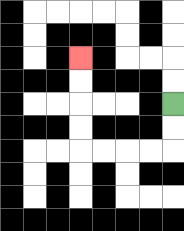{'start': '[7, 4]', 'end': '[3, 2]', 'path_directions': 'D,D,L,L,L,L,U,U,U,U', 'path_coordinates': '[[7, 4], [7, 5], [7, 6], [6, 6], [5, 6], [4, 6], [3, 6], [3, 5], [3, 4], [3, 3], [3, 2]]'}